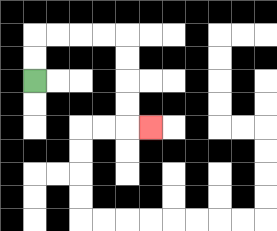{'start': '[1, 3]', 'end': '[6, 5]', 'path_directions': 'U,U,R,R,R,R,D,D,D,D,R', 'path_coordinates': '[[1, 3], [1, 2], [1, 1], [2, 1], [3, 1], [4, 1], [5, 1], [5, 2], [5, 3], [5, 4], [5, 5], [6, 5]]'}